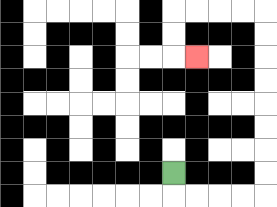{'start': '[7, 7]', 'end': '[8, 2]', 'path_directions': 'D,R,R,R,R,U,U,U,U,U,U,U,U,L,L,L,L,D,D,R', 'path_coordinates': '[[7, 7], [7, 8], [8, 8], [9, 8], [10, 8], [11, 8], [11, 7], [11, 6], [11, 5], [11, 4], [11, 3], [11, 2], [11, 1], [11, 0], [10, 0], [9, 0], [8, 0], [7, 0], [7, 1], [7, 2], [8, 2]]'}